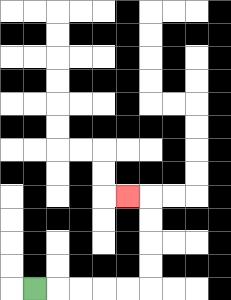{'start': '[1, 12]', 'end': '[5, 8]', 'path_directions': 'R,R,R,R,R,U,U,U,U,L', 'path_coordinates': '[[1, 12], [2, 12], [3, 12], [4, 12], [5, 12], [6, 12], [6, 11], [6, 10], [6, 9], [6, 8], [5, 8]]'}